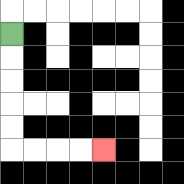{'start': '[0, 1]', 'end': '[4, 6]', 'path_directions': 'D,D,D,D,D,R,R,R,R', 'path_coordinates': '[[0, 1], [0, 2], [0, 3], [0, 4], [0, 5], [0, 6], [1, 6], [2, 6], [3, 6], [4, 6]]'}